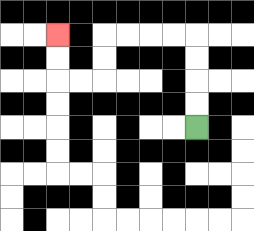{'start': '[8, 5]', 'end': '[2, 1]', 'path_directions': 'U,U,U,U,L,L,L,L,D,D,L,L,U,U', 'path_coordinates': '[[8, 5], [8, 4], [8, 3], [8, 2], [8, 1], [7, 1], [6, 1], [5, 1], [4, 1], [4, 2], [4, 3], [3, 3], [2, 3], [2, 2], [2, 1]]'}